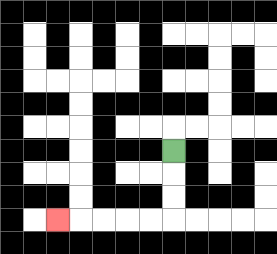{'start': '[7, 6]', 'end': '[2, 9]', 'path_directions': 'D,D,D,L,L,L,L,L', 'path_coordinates': '[[7, 6], [7, 7], [7, 8], [7, 9], [6, 9], [5, 9], [4, 9], [3, 9], [2, 9]]'}